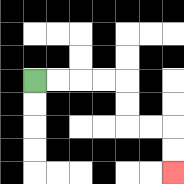{'start': '[1, 3]', 'end': '[7, 7]', 'path_directions': 'R,R,R,R,D,D,R,R,D,D', 'path_coordinates': '[[1, 3], [2, 3], [3, 3], [4, 3], [5, 3], [5, 4], [5, 5], [6, 5], [7, 5], [7, 6], [7, 7]]'}